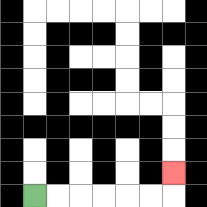{'start': '[1, 8]', 'end': '[7, 7]', 'path_directions': 'R,R,R,R,R,R,U', 'path_coordinates': '[[1, 8], [2, 8], [3, 8], [4, 8], [5, 8], [6, 8], [7, 8], [7, 7]]'}